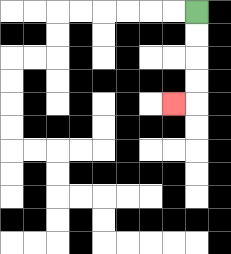{'start': '[8, 0]', 'end': '[7, 4]', 'path_directions': 'D,D,D,D,L', 'path_coordinates': '[[8, 0], [8, 1], [8, 2], [8, 3], [8, 4], [7, 4]]'}